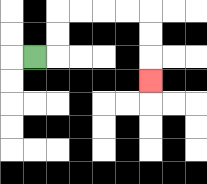{'start': '[1, 2]', 'end': '[6, 3]', 'path_directions': 'R,U,U,R,R,R,R,D,D,D', 'path_coordinates': '[[1, 2], [2, 2], [2, 1], [2, 0], [3, 0], [4, 0], [5, 0], [6, 0], [6, 1], [6, 2], [6, 3]]'}